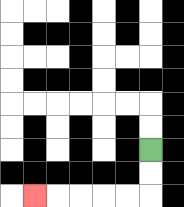{'start': '[6, 6]', 'end': '[1, 8]', 'path_directions': 'D,D,L,L,L,L,L', 'path_coordinates': '[[6, 6], [6, 7], [6, 8], [5, 8], [4, 8], [3, 8], [2, 8], [1, 8]]'}